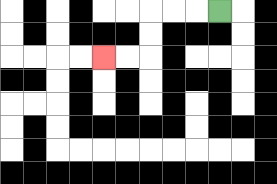{'start': '[9, 0]', 'end': '[4, 2]', 'path_directions': 'L,L,L,D,D,L,L', 'path_coordinates': '[[9, 0], [8, 0], [7, 0], [6, 0], [6, 1], [6, 2], [5, 2], [4, 2]]'}